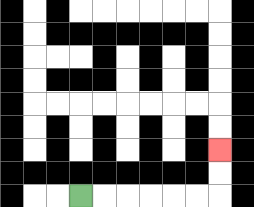{'start': '[3, 8]', 'end': '[9, 6]', 'path_directions': 'R,R,R,R,R,R,U,U', 'path_coordinates': '[[3, 8], [4, 8], [5, 8], [6, 8], [7, 8], [8, 8], [9, 8], [9, 7], [9, 6]]'}